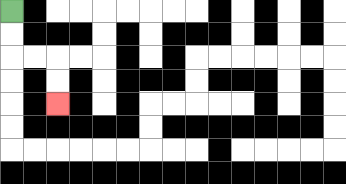{'start': '[0, 0]', 'end': '[2, 4]', 'path_directions': 'D,D,R,R,D,D', 'path_coordinates': '[[0, 0], [0, 1], [0, 2], [1, 2], [2, 2], [2, 3], [2, 4]]'}